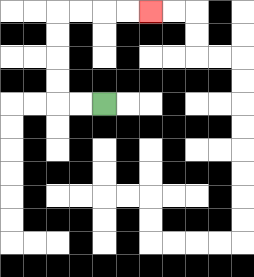{'start': '[4, 4]', 'end': '[6, 0]', 'path_directions': 'L,L,U,U,U,U,R,R,R,R', 'path_coordinates': '[[4, 4], [3, 4], [2, 4], [2, 3], [2, 2], [2, 1], [2, 0], [3, 0], [4, 0], [5, 0], [6, 0]]'}